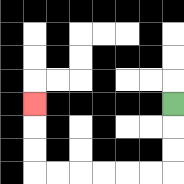{'start': '[7, 4]', 'end': '[1, 4]', 'path_directions': 'D,D,D,L,L,L,L,L,L,U,U,U', 'path_coordinates': '[[7, 4], [7, 5], [7, 6], [7, 7], [6, 7], [5, 7], [4, 7], [3, 7], [2, 7], [1, 7], [1, 6], [1, 5], [1, 4]]'}